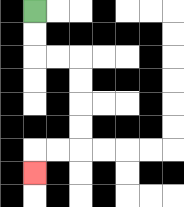{'start': '[1, 0]', 'end': '[1, 7]', 'path_directions': 'D,D,R,R,D,D,D,D,L,L,D', 'path_coordinates': '[[1, 0], [1, 1], [1, 2], [2, 2], [3, 2], [3, 3], [3, 4], [3, 5], [3, 6], [2, 6], [1, 6], [1, 7]]'}